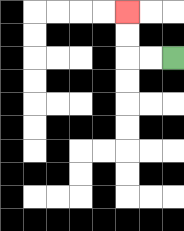{'start': '[7, 2]', 'end': '[5, 0]', 'path_directions': 'L,L,U,U', 'path_coordinates': '[[7, 2], [6, 2], [5, 2], [5, 1], [5, 0]]'}